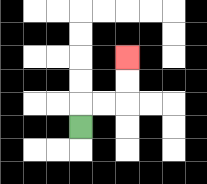{'start': '[3, 5]', 'end': '[5, 2]', 'path_directions': 'U,R,R,U,U', 'path_coordinates': '[[3, 5], [3, 4], [4, 4], [5, 4], [5, 3], [5, 2]]'}